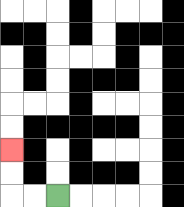{'start': '[2, 8]', 'end': '[0, 6]', 'path_directions': 'L,L,U,U', 'path_coordinates': '[[2, 8], [1, 8], [0, 8], [0, 7], [0, 6]]'}